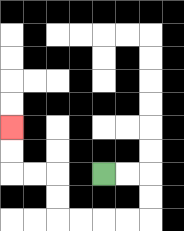{'start': '[4, 7]', 'end': '[0, 5]', 'path_directions': 'R,R,D,D,L,L,L,L,U,U,L,L,U,U', 'path_coordinates': '[[4, 7], [5, 7], [6, 7], [6, 8], [6, 9], [5, 9], [4, 9], [3, 9], [2, 9], [2, 8], [2, 7], [1, 7], [0, 7], [0, 6], [0, 5]]'}